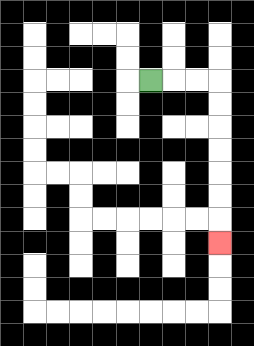{'start': '[6, 3]', 'end': '[9, 10]', 'path_directions': 'R,R,R,D,D,D,D,D,D,D', 'path_coordinates': '[[6, 3], [7, 3], [8, 3], [9, 3], [9, 4], [9, 5], [9, 6], [9, 7], [9, 8], [9, 9], [9, 10]]'}